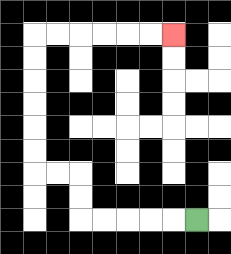{'start': '[8, 9]', 'end': '[7, 1]', 'path_directions': 'L,L,L,L,L,U,U,L,L,U,U,U,U,U,U,R,R,R,R,R,R', 'path_coordinates': '[[8, 9], [7, 9], [6, 9], [5, 9], [4, 9], [3, 9], [3, 8], [3, 7], [2, 7], [1, 7], [1, 6], [1, 5], [1, 4], [1, 3], [1, 2], [1, 1], [2, 1], [3, 1], [4, 1], [5, 1], [6, 1], [7, 1]]'}